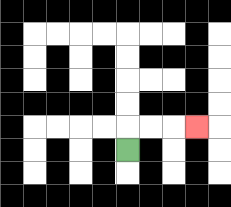{'start': '[5, 6]', 'end': '[8, 5]', 'path_directions': 'U,R,R,R', 'path_coordinates': '[[5, 6], [5, 5], [6, 5], [7, 5], [8, 5]]'}